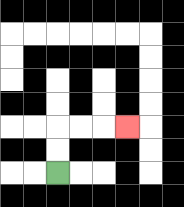{'start': '[2, 7]', 'end': '[5, 5]', 'path_directions': 'U,U,R,R,R', 'path_coordinates': '[[2, 7], [2, 6], [2, 5], [3, 5], [4, 5], [5, 5]]'}